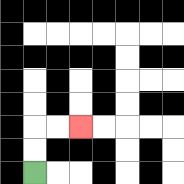{'start': '[1, 7]', 'end': '[3, 5]', 'path_directions': 'U,U,R,R', 'path_coordinates': '[[1, 7], [1, 6], [1, 5], [2, 5], [3, 5]]'}